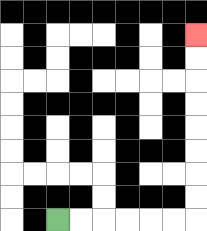{'start': '[2, 9]', 'end': '[8, 1]', 'path_directions': 'R,R,R,R,R,R,U,U,U,U,U,U,U,U', 'path_coordinates': '[[2, 9], [3, 9], [4, 9], [5, 9], [6, 9], [7, 9], [8, 9], [8, 8], [8, 7], [8, 6], [8, 5], [8, 4], [8, 3], [8, 2], [8, 1]]'}